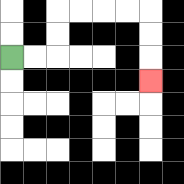{'start': '[0, 2]', 'end': '[6, 3]', 'path_directions': 'R,R,U,U,R,R,R,R,D,D,D', 'path_coordinates': '[[0, 2], [1, 2], [2, 2], [2, 1], [2, 0], [3, 0], [4, 0], [5, 0], [6, 0], [6, 1], [6, 2], [6, 3]]'}